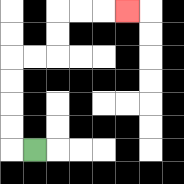{'start': '[1, 6]', 'end': '[5, 0]', 'path_directions': 'L,U,U,U,U,R,R,U,U,R,R,R', 'path_coordinates': '[[1, 6], [0, 6], [0, 5], [0, 4], [0, 3], [0, 2], [1, 2], [2, 2], [2, 1], [2, 0], [3, 0], [4, 0], [5, 0]]'}